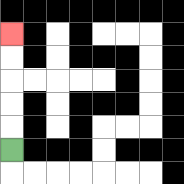{'start': '[0, 6]', 'end': '[0, 1]', 'path_directions': 'U,U,U,U,U', 'path_coordinates': '[[0, 6], [0, 5], [0, 4], [0, 3], [0, 2], [0, 1]]'}